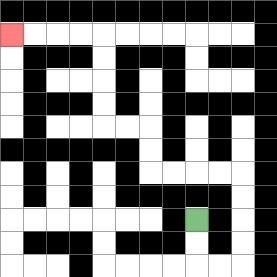{'start': '[8, 9]', 'end': '[0, 1]', 'path_directions': 'D,D,R,R,U,U,U,U,L,L,L,L,U,U,L,L,U,U,U,U,L,L,L,L', 'path_coordinates': '[[8, 9], [8, 10], [8, 11], [9, 11], [10, 11], [10, 10], [10, 9], [10, 8], [10, 7], [9, 7], [8, 7], [7, 7], [6, 7], [6, 6], [6, 5], [5, 5], [4, 5], [4, 4], [4, 3], [4, 2], [4, 1], [3, 1], [2, 1], [1, 1], [0, 1]]'}